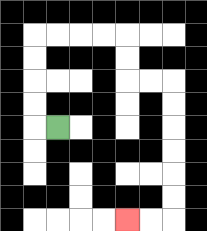{'start': '[2, 5]', 'end': '[5, 9]', 'path_directions': 'L,U,U,U,U,R,R,R,R,D,D,R,R,D,D,D,D,D,D,L,L', 'path_coordinates': '[[2, 5], [1, 5], [1, 4], [1, 3], [1, 2], [1, 1], [2, 1], [3, 1], [4, 1], [5, 1], [5, 2], [5, 3], [6, 3], [7, 3], [7, 4], [7, 5], [7, 6], [7, 7], [7, 8], [7, 9], [6, 9], [5, 9]]'}